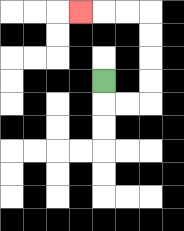{'start': '[4, 3]', 'end': '[3, 0]', 'path_directions': 'D,R,R,U,U,U,U,L,L,L', 'path_coordinates': '[[4, 3], [4, 4], [5, 4], [6, 4], [6, 3], [6, 2], [6, 1], [6, 0], [5, 0], [4, 0], [3, 0]]'}